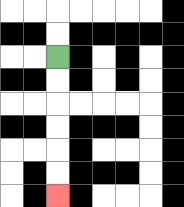{'start': '[2, 2]', 'end': '[2, 8]', 'path_directions': 'D,D,D,D,D,D', 'path_coordinates': '[[2, 2], [2, 3], [2, 4], [2, 5], [2, 6], [2, 7], [2, 8]]'}